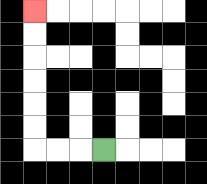{'start': '[4, 6]', 'end': '[1, 0]', 'path_directions': 'L,L,L,U,U,U,U,U,U', 'path_coordinates': '[[4, 6], [3, 6], [2, 6], [1, 6], [1, 5], [1, 4], [1, 3], [1, 2], [1, 1], [1, 0]]'}